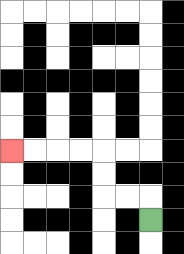{'start': '[6, 9]', 'end': '[0, 6]', 'path_directions': 'U,L,L,U,U,L,L,L,L', 'path_coordinates': '[[6, 9], [6, 8], [5, 8], [4, 8], [4, 7], [4, 6], [3, 6], [2, 6], [1, 6], [0, 6]]'}